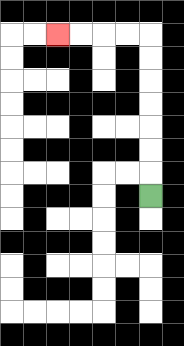{'start': '[6, 8]', 'end': '[2, 1]', 'path_directions': 'U,U,U,U,U,U,U,L,L,L,L', 'path_coordinates': '[[6, 8], [6, 7], [6, 6], [6, 5], [6, 4], [6, 3], [6, 2], [6, 1], [5, 1], [4, 1], [3, 1], [2, 1]]'}